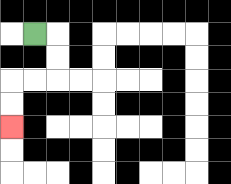{'start': '[1, 1]', 'end': '[0, 5]', 'path_directions': 'R,D,D,L,L,D,D', 'path_coordinates': '[[1, 1], [2, 1], [2, 2], [2, 3], [1, 3], [0, 3], [0, 4], [0, 5]]'}